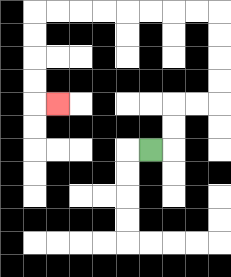{'start': '[6, 6]', 'end': '[2, 4]', 'path_directions': 'R,U,U,R,R,U,U,U,U,L,L,L,L,L,L,L,L,D,D,D,D,R', 'path_coordinates': '[[6, 6], [7, 6], [7, 5], [7, 4], [8, 4], [9, 4], [9, 3], [9, 2], [9, 1], [9, 0], [8, 0], [7, 0], [6, 0], [5, 0], [4, 0], [3, 0], [2, 0], [1, 0], [1, 1], [1, 2], [1, 3], [1, 4], [2, 4]]'}